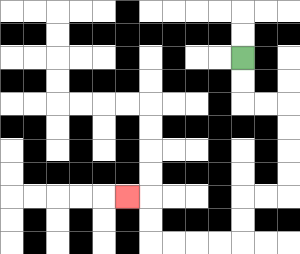{'start': '[10, 2]', 'end': '[5, 8]', 'path_directions': 'D,D,R,R,D,D,D,D,L,L,D,D,L,L,L,L,U,U,L', 'path_coordinates': '[[10, 2], [10, 3], [10, 4], [11, 4], [12, 4], [12, 5], [12, 6], [12, 7], [12, 8], [11, 8], [10, 8], [10, 9], [10, 10], [9, 10], [8, 10], [7, 10], [6, 10], [6, 9], [6, 8], [5, 8]]'}